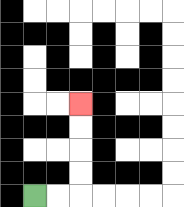{'start': '[1, 8]', 'end': '[3, 4]', 'path_directions': 'R,R,U,U,U,U', 'path_coordinates': '[[1, 8], [2, 8], [3, 8], [3, 7], [3, 6], [3, 5], [3, 4]]'}